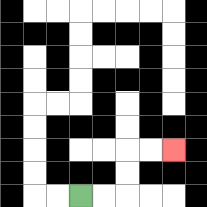{'start': '[3, 8]', 'end': '[7, 6]', 'path_directions': 'R,R,U,U,R,R', 'path_coordinates': '[[3, 8], [4, 8], [5, 8], [5, 7], [5, 6], [6, 6], [7, 6]]'}